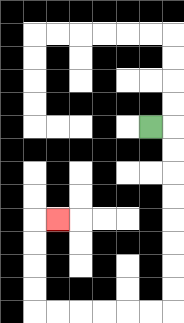{'start': '[6, 5]', 'end': '[2, 9]', 'path_directions': 'R,D,D,D,D,D,D,D,D,L,L,L,L,L,L,U,U,U,U,R', 'path_coordinates': '[[6, 5], [7, 5], [7, 6], [7, 7], [7, 8], [7, 9], [7, 10], [7, 11], [7, 12], [7, 13], [6, 13], [5, 13], [4, 13], [3, 13], [2, 13], [1, 13], [1, 12], [1, 11], [1, 10], [1, 9], [2, 9]]'}